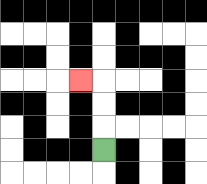{'start': '[4, 6]', 'end': '[3, 3]', 'path_directions': 'U,U,U,L', 'path_coordinates': '[[4, 6], [4, 5], [4, 4], [4, 3], [3, 3]]'}